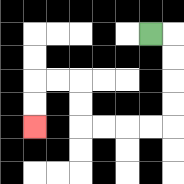{'start': '[6, 1]', 'end': '[1, 5]', 'path_directions': 'R,D,D,D,D,L,L,L,L,U,U,L,L,D,D', 'path_coordinates': '[[6, 1], [7, 1], [7, 2], [7, 3], [7, 4], [7, 5], [6, 5], [5, 5], [4, 5], [3, 5], [3, 4], [3, 3], [2, 3], [1, 3], [1, 4], [1, 5]]'}